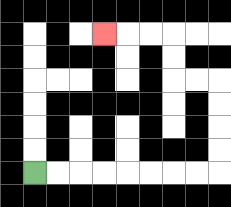{'start': '[1, 7]', 'end': '[4, 1]', 'path_directions': 'R,R,R,R,R,R,R,R,U,U,U,U,L,L,U,U,L,L,L', 'path_coordinates': '[[1, 7], [2, 7], [3, 7], [4, 7], [5, 7], [6, 7], [7, 7], [8, 7], [9, 7], [9, 6], [9, 5], [9, 4], [9, 3], [8, 3], [7, 3], [7, 2], [7, 1], [6, 1], [5, 1], [4, 1]]'}